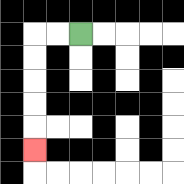{'start': '[3, 1]', 'end': '[1, 6]', 'path_directions': 'L,L,D,D,D,D,D', 'path_coordinates': '[[3, 1], [2, 1], [1, 1], [1, 2], [1, 3], [1, 4], [1, 5], [1, 6]]'}